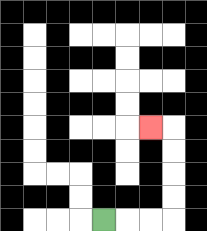{'start': '[4, 9]', 'end': '[6, 5]', 'path_directions': 'R,R,R,U,U,U,U,L', 'path_coordinates': '[[4, 9], [5, 9], [6, 9], [7, 9], [7, 8], [7, 7], [7, 6], [7, 5], [6, 5]]'}